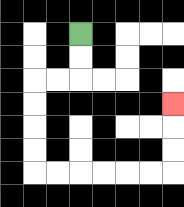{'start': '[3, 1]', 'end': '[7, 4]', 'path_directions': 'D,D,L,L,D,D,D,D,R,R,R,R,R,R,U,U,U', 'path_coordinates': '[[3, 1], [3, 2], [3, 3], [2, 3], [1, 3], [1, 4], [1, 5], [1, 6], [1, 7], [2, 7], [3, 7], [4, 7], [5, 7], [6, 7], [7, 7], [7, 6], [7, 5], [7, 4]]'}